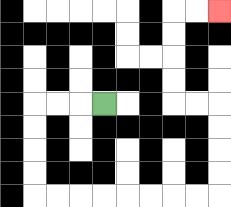{'start': '[4, 4]', 'end': '[9, 0]', 'path_directions': 'L,L,L,D,D,D,D,R,R,R,R,R,R,R,R,U,U,U,U,L,L,U,U,U,U,R,R', 'path_coordinates': '[[4, 4], [3, 4], [2, 4], [1, 4], [1, 5], [1, 6], [1, 7], [1, 8], [2, 8], [3, 8], [4, 8], [5, 8], [6, 8], [7, 8], [8, 8], [9, 8], [9, 7], [9, 6], [9, 5], [9, 4], [8, 4], [7, 4], [7, 3], [7, 2], [7, 1], [7, 0], [8, 0], [9, 0]]'}